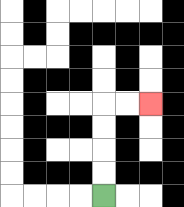{'start': '[4, 8]', 'end': '[6, 4]', 'path_directions': 'U,U,U,U,R,R', 'path_coordinates': '[[4, 8], [4, 7], [4, 6], [4, 5], [4, 4], [5, 4], [6, 4]]'}